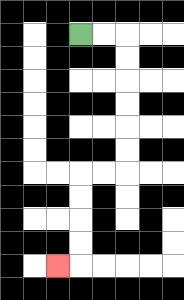{'start': '[3, 1]', 'end': '[2, 11]', 'path_directions': 'R,R,D,D,D,D,D,D,L,L,D,D,D,D,L', 'path_coordinates': '[[3, 1], [4, 1], [5, 1], [5, 2], [5, 3], [5, 4], [5, 5], [5, 6], [5, 7], [4, 7], [3, 7], [3, 8], [3, 9], [3, 10], [3, 11], [2, 11]]'}